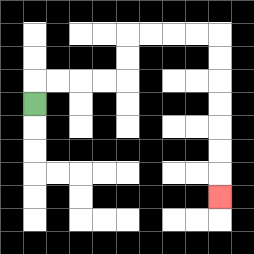{'start': '[1, 4]', 'end': '[9, 8]', 'path_directions': 'U,R,R,R,R,U,U,R,R,R,R,D,D,D,D,D,D,D', 'path_coordinates': '[[1, 4], [1, 3], [2, 3], [3, 3], [4, 3], [5, 3], [5, 2], [5, 1], [6, 1], [7, 1], [8, 1], [9, 1], [9, 2], [9, 3], [9, 4], [9, 5], [9, 6], [9, 7], [9, 8]]'}